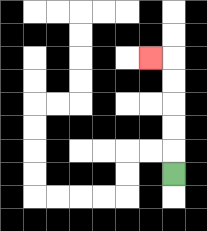{'start': '[7, 7]', 'end': '[6, 2]', 'path_directions': 'U,U,U,U,U,L', 'path_coordinates': '[[7, 7], [7, 6], [7, 5], [7, 4], [7, 3], [7, 2], [6, 2]]'}